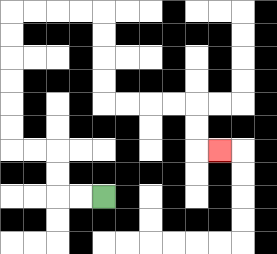{'start': '[4, 8]', 'end': '[9, 6]', 'path_directions': 'L,L,U,U,L,L,U,U,U,U,U,U,R,R,R,R,D,D,D,D,R,R,R,R,D,D,R', 'path_coordinates': '[[4, 8], [3, 8], [2, 8], [2, 7], [2, 6], [1, 6], [0, 6], [0, 5], [0, 4], [0, 3], [0, 2], [0, 1], [0, 0], [1, 0], [2, 0], [3, 0], [4, 0], [4, 1], [4, 2], [4, 3], [4, 4], [5, 4], [6, 4], [7, 4], [8, 4], [8, 5], [8, 6], [9, 6]]'}